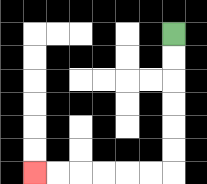{'start': '[7, 1]', 'end': '[1, 7]', 'path_directions': 'D,D,D,D,D,D,L,L,L,L,L,L', 'path_coordinates': '[[7, 1], [7, 2], [7, 3], [7, 4], [7, 5], [7, 6], [7, 7], [6, 7], [5, 7], [4, 7], [3, 7], [2, 7], [1, 7]]'}